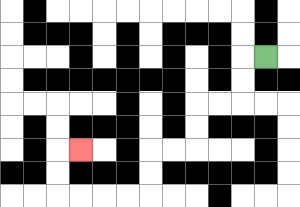{'start': '[11, 2]', 'end': '[3, 6]', 'path_directions': 'L,D,D,L,L,D,D,L,L,D,D,L,L,L,L,U,U,R', 'path_coordinates': '[[11, 2], [10, 2], [10, 3], [10, 4], [9, 4], [8, 4], [8, 5], [8, 6], [7, 6], [6, 6], [6, 7], [6, 8], [5, 8], [4, 8], [3, 8], [2, 8], [2, 7], [2, 6], [3, 6]]'}